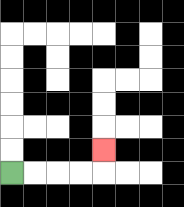{'start': '[0, 7]', 'end': '[4, 6]', 'path_directions': 'R,R,R,R,U', 'path_coordinates': '[[0, 7], [1, 7], [2, 7], [3, 7], [4, 7], [4, 6]]'}